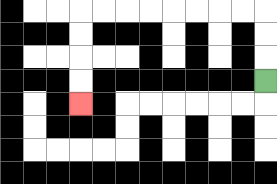{'start': '[11, 3]', 'end': '[3, 4]', 'path_directions': 'U,U,U,L,L,L,L,L,L,L,L,D,D,D,D', 'path_coordinates': '[[11, 3], [11, 2], [11, 1], [11, 0], [10, 0], [9, 0], [8, 0], [7, 0], [6, 0], [5, 0], [4, 0], [3, 0], [3, 1], [3, 2], [3, 3], [3, 4]]'}